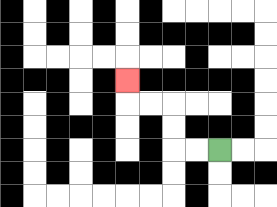{'start': '[9, 6]', 'end': '[5, 3]', 'path_directions': 'L,L,U,U,L,L,U', 'path_coordinates': '[[9, 6], [8, 6], [7, 6], [7, 5], [7, 4], [6, 4], [5, 4], [5, 3]]'}